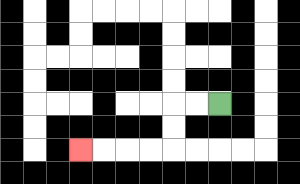{'start': '[9, 4]', 'end': '[3, 6]', 'path_directions': 'L,L,D,D,L,L,L,L', 'path_coordinates': '[[9, 4], [8, 4], [7, 4], [7, 5], [7, 6], [6, 6], [5, 6], [4, 6], [3, 6]]'}